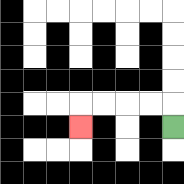{'start': '[7, 5]', 'end': '[3, 5]', 'path_directions': 'U,L,L,L,L,D', 'path_coordinates': '[[7, 5], [7, 4], [6, 4], [5, 4], [4, 4], [3, 4], [3, 5]]'}